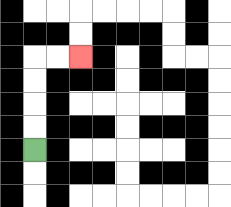{'start': '[1, 6]', 'end': '[3, 2]', 'path_directions': 'U,U,U,U,R,R', 'path_coordinates': '[[1, 6], [1, 5], [1, 4], [1, 3], [1, 2], [2, 2], [3, 2]]'}